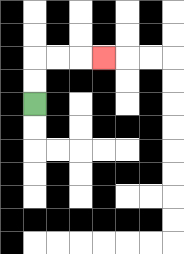{'start': '[1, 4]', 'end': '[4, 2]', 'path_directions': 'U,U,R,R,R', 'path_coordinates': '[[1, 4], [1, 3], [1, 2], [2, 2], [3, 2], [4, 2]]'}